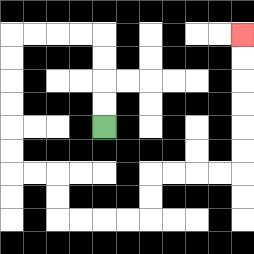{'start': '[4, 5]', 'end': '[10, 1]', 'path_directions': 'U,U,U,U,L,L,L,L,D,D,D,D,D,D,R,R,D,D,R,R,R,R,U,U,R,R,R,R,U,U,U,U,U,U', 'path_coordinates': '[[4, 5], [4, 4], [4, 3], [4, 2], [4, 1], [3, 1], [2, 1], [1, 1], [0, 1], [0, 2], [0, 3], [0, 4], [0, 5], [0, 6], [0, 7], [1, 7], [2, 7], [2, 8], [2, 9], [3, 9], [4, 9], [5, 9], [6, 9], [6, 8], [6, 7], [7, 7], [8, 7], [9, 7], [10, 7], [10, 6], [10, 5], [10, 4], [10, 3], [10, 2], [10, 1]]'}